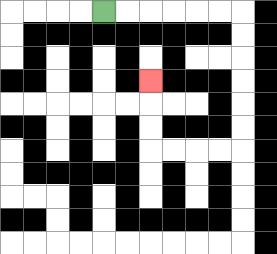{'start': '[4, 0]', 'end': '[6, 3]', 'path_directions': 'R,R,R,R,R,R,D,D,D,D,D,D,L,L,L,L,U,U,U', 'path_coordinates': '[[4, 0], [5, 0], [6, 0], [7, 0], [8, 0], [9, 0], [10, 0], [10, 1], [10, 2], [10, 3], [10, 4], [10, 5], [10, 6], [9, 6], [8, 6], [7, 6], [6, 6], [6, 5], [6, 4], [6, 3]]'}